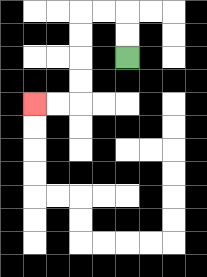{'start': '[5, 2]', 'end': '[1, 4]', 'path_directions': 'U,U,L,L,D,D,D,D,L,L', 'path_coordinates': '[[5, 2], [5, 1], [5, 0], [4, 0], [3, 0], [3, 1], [3, 2], [3, 3], [3, 4], [2, 4], [1, 4]]'}